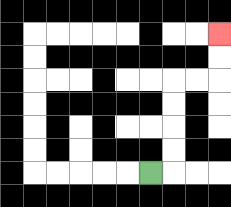{'start': '[6, 7]', 'end': '[9, 1]', 'path_directions': 'R,U,U,U,U,R,R,U,U', 'path_coordinates': '[[6, 7], [7, 7], [7, 6], [7, 5], [7, 4], [7, 3], [8, 3], [9, 3], [9, 2], [9, 1]]'}